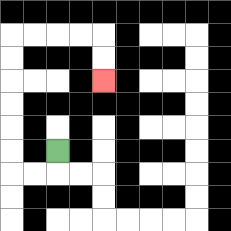{'start': '[2, 6]', 'end': '[4, 3]', 'path_directions': 'D,L,L,U,U,U,U,U,U,R,R,R,R,D,D', 'path_coordinates': '[[2, 6], [2, 7], [1, 7], [0, 7], [0, 6], [0, 5], [0, 4], [0, 3], [0, 2], [0, 1], [1, 1], [2, 1], [3, 1], [4, 1], [4, 2], [4, 3]]'}